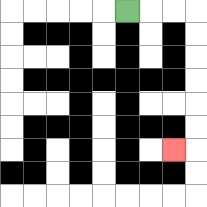{'start': '[5, 0]', 'end': '[7, 6]', 'path_directions': 'R,R,R,D,D,D,D,D,D,L', 'path_coordinates': '[[5, 0], [6, 0], [7, 0], [8, 0], [8, 1], [8, 2], [8, 3], [8, 4], [8, 5], [8, 6], [7, 6]]'}